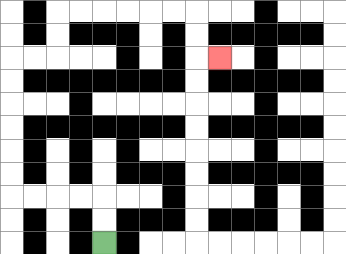{'start': '[4, 10]', 'end': '[9, 2]', 'path_directions': 'U,U,L,L,L,L,U,U,U,U,U,U,R,R,U,U,R,R,R,R,R,R,D,D,R', 'path_coordinates': '[[4, 10], [4, 9], [4, 8], [3, 8], [2, 8], [1, 8], [0, 8], [0, 7], [0, 6], [0, 5], [0, 4], [0, 3], [0, 2], [1, 2], [2, 2], [2, 1], [2, 0], [3, 0], [4, 0], [5, 0], [6, 0], [7, 0], [8, 0], [8, 1], [8, 2], [9, 2]]'}